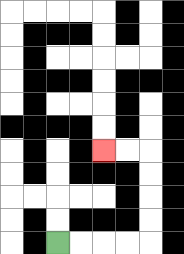{'start': '[2, 10]', 'end': '[4, 6]', 'path_directions': 'R,R,R,R,U,U,U,U,L,L', 'path_coordinates': '[[2, 10], [3, 10], [4, 10], [5, 10], [6, 10], [6, 9], [6, 8], [6, 7], [6, 6], [5, 6], [4, 6]]'}